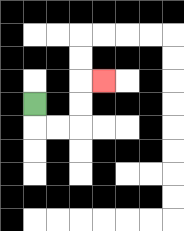{'start': '[1, 4]', 'end': '[4, 3]', 'path_directions': 'D,R,R,U,U,R', 'path_coordinates': '[[1, 4], [1, 5], [2, 5], [3, 5], [3, 4], [3, 3], [4, 3]]'}